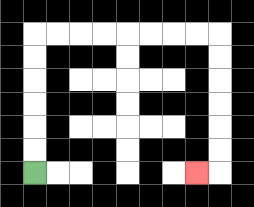{'start': '[1, 7]', 'end': '[8, 7]', 'path_directions': 'U,U,U,U,U,U,R,R,R,R,R,R,R,R,D,D,D,D,D,D,L', 'path_coordinates': '[[1, 7], [1, 6], [1, 5], [1, 4], [1, 3], [1, 2], [1, 1], [2, 1], [3, 1], [4, 1], [5, 1], [6, 1], [7, 1], [8, 1], [9, 1], [9, 2], [9, 3], [9, 4], [9, 5], [9, 6], [9, 7], [8, 7]]'}